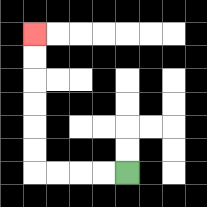{'start': '[5, 7]', 'end': '[1, 1]', 'path_directions': 'L,L,L,L,U,U,U,U,U,U', 'path_coordinates': '[[5, 7], [4, 7], [3, 7], [2, 7], [1, 7], [1, 6], [1, 5], [1, 4], [1, 3], [1, 2], [1, 1]]'}